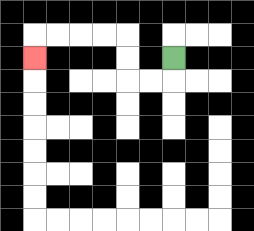{'start': '[7, 2]', 'end': '[1, 2]', 'path_directions': 'D,L,L,U,U,L,L,L,L,D', 'path_coordinates': '[[7, 2], [7, 3], [6, 3], [5, 3], [5, 2], [5, 1], [4, 1], [3, 1], [2, 1], [1, 1], [1, 2]]'}